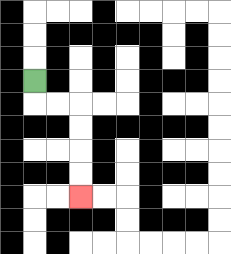{'start': '[1, 3]', 'end': '[3, 8]', 'path_directions': 'D,R,R,D,D,D,D', 'path_coordinates': '[[1, 3], [1, 4], [2, 4], [3, 4], [3, 5], [3, 6], [3, 7], [3, 8]]'}